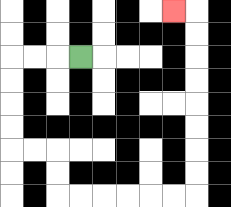{'start': '[3, 2]', 'end': '[7, 0]', 'path_directions': 'L,L,L,D,D,D,D,R,R,D,D,R,R,R,R,R,R,U,U,U,U,U,U,U,U,L', 'path_coordinates': '[[3, 2], [2, 2], [1, 2], [0, 2], [0, 3], [0, 4], [0, 5], [0, 6], [1, 6], [2, 6], [2, 7], [2, 8], [3, 8], [4, 8], [5, 8], [6, 8], [7, 8], [8, 8], [8, 7], [8, 6], [8, 5], [8, 4], [8, 3], [8, 2], [8, 1], [8, 0], [7, 0]]'}